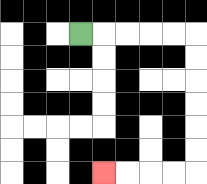{'start': '[3, 1]', 'end': '[4, 7]', 'path_directions': 'R,R,R,R,R,D,D,D,D,D,D,L,L,L,L', 'path_coordinates': '[[3, 1], [4, 1], [5, 1], [6, 1], [7, 1], [8, 1], [8, 2], [8, 3], [8, 4], [8, 5], [8, 6], [8, 7], [7, 7], [6, 7], [5, 7], [4, 7]]'}